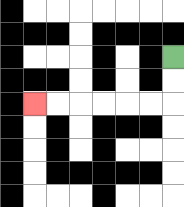{'start': '[7, 2]', 'end': '[1, 4]', 'path_directions': 'D,D,L,L,L,L,L,L', 'path_coordinates': '[[7, 2], [7, 3], [7, 4], [6, 4], [5, 4], [4, 4], [3, 4], [2, 4], [1, 4]]'}